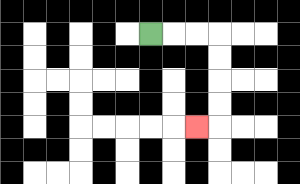{'start': '[6, 1]', 'end': '[8, 5]', 'path_directions': 'R,R,R,D,D,D,D,L', 'path_coordinates': '[[6, 1], [7, 1], [8, 1], [9, 1], [9, 2], [9, 3], [9, 4], [9, 5], [8, 5]]'}